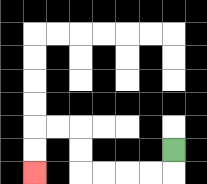{'start': '[7, 6]', 'end': '[1, 7]', 'path_directions': 'D,L,L,L,L,U,U,L,L,D,D', 'path_coordinates': '[[7, 6], [7, 7], [6, 7], [5, 7], [4, 7], [3, 7], [3, 6], [3, 5], [2, 5], [1, 5], [1, 6], [1, 7]]'}